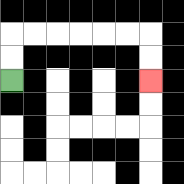{'start': '[0, 3]', 'end': '[6, 3]', 'path_directions': 'U,U,R,R,R,R,R,R,D,D', 'path_coordinates': '[[0, 3], [0, 2], [0, 1], [1, 1], [2, 1], [3, 1], [4, 1], [5, 1], [6, 1], [6, 2], [6, 3]]'}